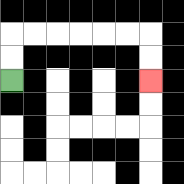{'start': '[0, 3]', 'end': '[6, 3]', 'path_directions': 'U,U,R,R,R,R,R,R,D,D', 'path_coordinates': '[[0, 3], [0, 2], [0, 1], [1, 1], [2, 1], [3, 1], [4, 1], [5, 1], [6, 1], [6, 2], [6, 3]]'}